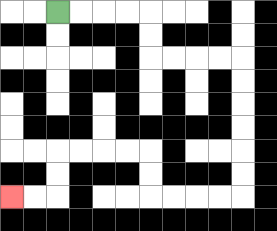{'start': '[2, 0]', 'end': '[0, 8]', 'path_directions': 'R,R,R,R,D,D,R,R,R,R,D,D,D,D,D,D,L,L,L,L,U,U,L,L,L,L,D,D,L,L', 'path_coordinates': '[[2, 0], [3, 0], [4, 0], [5, 0], [6, 0], [6, 1], [6, 2], [7, 2], [8, 2], [9, 2], [10, 2], [10, 3], [10, 4], [10, 5], [10, 6], [10, 7], [10, 8], [9, 8], [8, 8], [7, 8], [6, 8], [6, 7], [6, 6], [5, 6], [4, 6], [3, 6], [2, 6], [2, 7], [2, 8], [1, 8], [0, 8]]'}